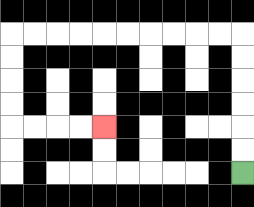{'start': '[10, 7]', 'end': '[4, 5]', 'path_directions': 'U,U,U,U,U,U,L,L,L,L,L,L,L,L,L,L,D,D,D,D,R,R,R,R', 'path_coordinates': '[[10, 7], [10, 6], [10, 5], [10, 4], [10, 3], [10, 2], [10, 1], [9, 1], [8, 1], [7, 1], [6, 1], [5, 1], [4, 1], [3, 1], [2, 1], [1, 1], [0, 1], [0, 2], [0, 3], [0, 4], [0, 5], [1, 5], [2, 5], [3, 5], [4, 5]]'}